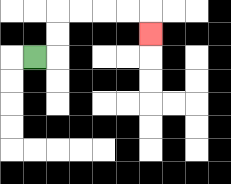{'start': '[1, 2]', 'end': '[6, 1]', 'path_directions': 'R,U,U,R,R,R,R,D', 'path_coordinates': '[[1, 2], [2, 2], [2, 1], [2, 0], [3, 0], [4, 0], [5, 0], [6, 0], [6, 1]]'}